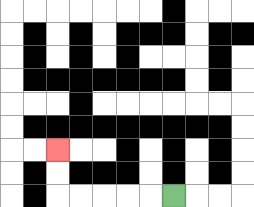{'start': '[7, 8]', 'end': '[2, 6]', 'path_directions': 'L,L,L,L,L,U,U', 'path_coordinates': '[[7, 8], [6, 8], [5, 8], [4, 8], [3, 8], [2, 8], [2, 7], [2, 6]]'}